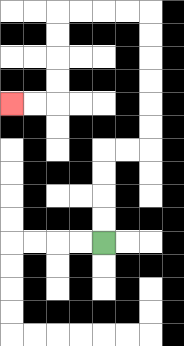{'start': '[4, 10]', 'end': '[0, 4]', 'path_directions': 'U,U,U,U,R,R,U,U,U,U,U,U,L,L,L,L,D,D,D,D,L,L', 'path_coordinates': '[[4, 10], [4, 9], [4, 8], [4, 7], [4, 6], [5, 6], [6, 6], [6, 5], [6, 4], [6, 3], [6, 2], [6, 1], [6, 0], [5, 0], [4, 0], [3, 0], [2, 0], [2, 1], [2, 2], [2, 3], [2, 4], [1, 4], [0, 4]]'}